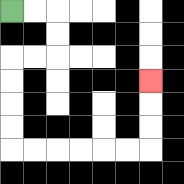{'start': '[0, 0]', 'end': '[6, 3]', 'path_directions': 'R,R,D,D,L,L,D,D,D,D,R,R,R,R,R,R,U,U,U', 'path_coordinates': '[[0, 0], [1, 0], [2, 0], [2, 1], [2, 2], [1, 2], [0, 2], [0, 3], [0, 4], [0, 5], [0, 6], [1, 6], [2, 6], [3, 6], [4, 6], [5, 6], [6, 6], [6, 5], [6, 4], [6, 3]]'}